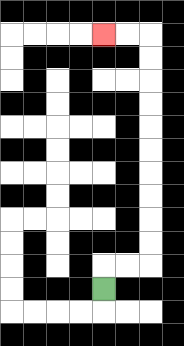{'start': '[4, 12]', 'end': '[4, 1]', 'path_directions': 'U,R,R,U,U,U,U,U,U,U,U,U,U,L,L', 'path_coordinates': '[[4, 12], [4, 11], [5, 11], [6, 11], [6, 10], [6, 9], [6, 8], [6, 7], [6, 6], [6, 5], [6, 4], [6, 3], [6, 2], [6, 1], [5, 1], [4, 1]]'}